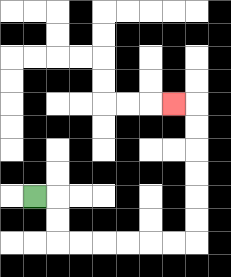{'start': '[1, 8]', 'end': '[7, 4]', 'path_directions': 'R,D,D,R,R,R,R,R,R,U,U,U,U,U,U,L', 'path_coordinates': '[[1, 8], [2, 8], [2, 9], [2, 10], [3, 10], [4, 10], [5, 10], [6, 10], [7, 10], [8, 10], [8, 9], [8, 8], [8, 7], [8, 6], [8, 5], [8, 4], [7, 4]]'}